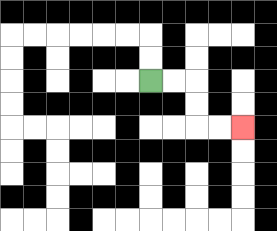{'start': '[6, 3]', 'end': '[10, 5]', 'path_directions': 'R,R,D,D,R,R', 'path_coordinates': '[[6, 3], [7, 3], [8, 3], [8, 4], [8, 5], [9, 5], [10, 5]]'}